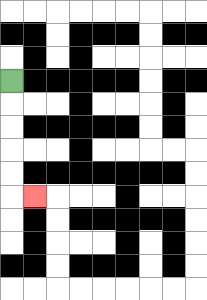{'start': '[0, 3]', 'end': '[1, 8]', 'path_directions': 'D,D,D,D,D,R', 'path_coordinates': '[[0, 3], [0, 4], [0, 5], [0, 6], [0, 7], [0, 8], [1, 8]]'}